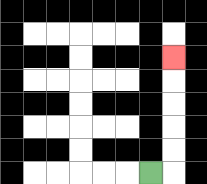{'start': '[6, 7]', 'end': '[7, 2]', 'path_directions': 'R,U,U,U,U,U', 'path_coordinates': '[[6, 7], [7, 7], [7, 6], [7, 5], [7, 4], [7, 3], [7, 2]]'}